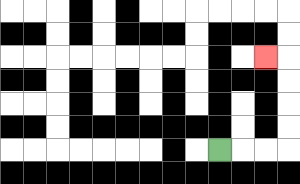{'start': '[9, 6]', 'end': '[11, 2]', 'path_directions': 'R,R,R,U,U,U,U,L', 'path_coordinates': '[[9, 6], [10, 6], [11, 6], [12, 6], [12, 5], [12, 4], [12, 3], [12, 2], [11, 2]]'}